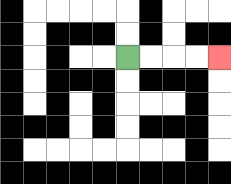{'start': '[5, 2]', 'end': '[9, 2]', 'path_directions': 'R,R,R,R', 'path_coordinates': '[[5, 2], [6, 2], [7, 2], [8, 2], [9, 2]]'}